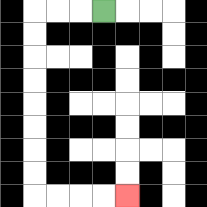{'start': '[4, 0]', 'end': '[5, 8]', 'path_directions': 'L,L,L,D,D,D,D,D,D,D,D,R,R,R,R', 'path_coordinates': '[[4, 0], [3, 0], [2, 0], [1, 0], [1, 1], [1, 2], [1, 3], [1, 4], [1, 5], [1, 6], [1, 7], [1, 8], [2, 8], [3, 8], [4, 8], [5, 8]]'}